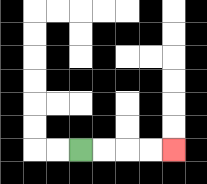{'start': '[3, 6]', 'end': '[7, 6]', 'path_directions': 'R,R,R,R', 'path_coordinates': '[[3, 6], [4, 6], [5, 6], [6, 6], [7, 6]]'}